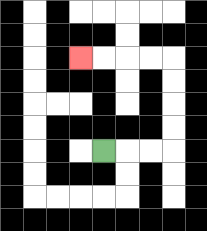{'start': '[4, 6]', 'end': '[3, 2]', 'path_directions': 'R,R,R,U,U,U,U,L,L,L,L', 'path_coordinates': '[[4, 6], [5, 6], [6, 6], [7, 6], [7, 5], [7, 4], [7, 3], [7, 2], [6, 2], [5, 2], [4, 2], [3, 2]]'}